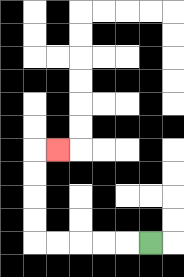{'start': '[6, 10]', 'end': '[2, 6]', 'path_directions': 'L,L,L,L,L,U,U,U,U,R', 'path_coordinates': '[[6, 10], [5, 10], [4, 10], [3, 10], [2, 10], [1, 10], [1, 9], [1, 8], [1, 7], [1, 6], [2, 6]]'}